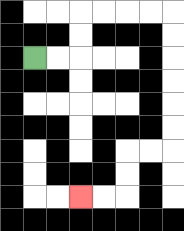{'start': '[1, 2]', 'end': '[3, 8]', 'path_directions': 'R,R,U,U,R,R,R,R,D,D,D,D,D,D,L,L,D,D,L,L', 'path_coordinates': '[[1, 2], [2, 2], [3, 2], [3, 1], [3, 0], [4, 0], [5, 0], [6, 0], [7, 0], [7, 1], [7, 2], [7, 3], [7, 4], [7, 5], [7, 6], [6, 6], [5, 6], [5, 7], [5, 8], [4, 8], [3, 8]]'}